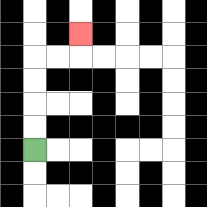{'start': '[1, 6]', 'end': '[3, 1]', 'path_directions': 'U,U,U,U,R,R,U', 'path_coordinates': '[[1, 6], [1, 5], [1, 4], [1, 3], [1, 2], [2, 2], [3, 2], [3, 1]]'}